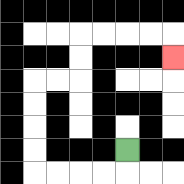{'start': '[5, 6]', 'end': '[7, 2]', 'path_directions': 'D,L,L,L,L,U,U,U,U,R,R,U,U,R,R,R,R,D', 'path_coordinates': '[[5, 6], [5, 7], [4, 7], [3, 7], [2, 7], [1, 7], [1, 6], [1, 5], [1, 4], [1, 3], [2, 3], [3, 3], [3, 2], [3, 1], [4, 1], [5, 1], [6, 1], [7, 1], [7, 2]]'}